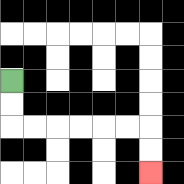{'start': '[0, 3]', 'end': '[6, 7]', 'path_directions': 'D,D,R,R,R,R,R,R,D,D', 'path_coordinates': '[[0, 3], [0, 4], [0, 5], [1, 5], [2, 5], [3, 5], [4, 5], [5, 5], [6, 5], [6, 6], [6, 7]]'}